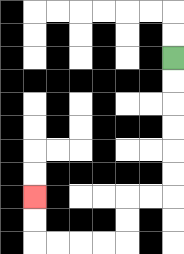{'start': '[7, 2]', 'end': '[1, 8]', 'path_directions': 'D,D,D,D,D,D,L,L,D,D,L,L,L,L,U,U', 'path_coordinates': '[[7, 2], [7, 3], [7, 4], [7, 5], [7, 6], [7, 7], [7, 8], [6, 8], [5, 8], [5, 9], [5, 10], [4, 10], [3, 10], [2, 10], [1, 10], [1, 9], [1, 8]]'}